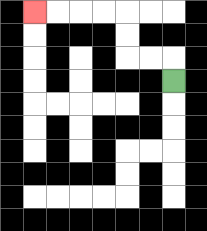{'start': '[7, 3]', 'end': '[1, 0]', 'path_directions': 'U,L,L,U,U,L,L,L,L', 'path_coordinates': '[[7, 3], [7, 2], [6, 2], [5, 2], [5, 1], [5, 0], [4, 0], [3, 0], [2, 0], [1, 0]]'}